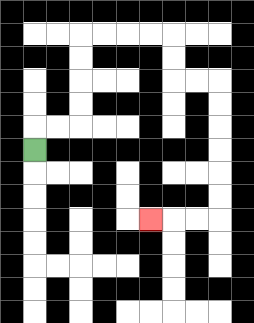{'start': '[1, 6]', 'end': '[6, 9]', 'path_directions': 'U,R,R,U,U,U,U,R,R,R,R,D,D,R,R,D,D,D,D,D,D,L,L,L', 'path_coordinates': '[[1, 6], [1, 5], [2, 5], [3, 5], [3, 4], [3, 3], [3, 2], [3, 1], [4, 1], [5, 1], [6, 1], [7, 1], [7, 2], [7, 3], [8, 3], [9, 3], [9, 4], [9, 5], [9, 6], [9, 7], [9, 8], [9, 9], [8, 9], [7, 9], [6, 9]]'}